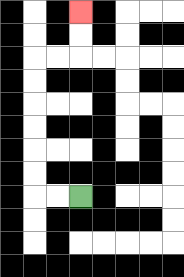{'start': '[3, 8]', 'end': '[3, 0]', 'path_directions': 'L,L,U,U,U,U,U,U,R,R,U,U', 'path_coordinates': '[[3, 8], [2, 8], [1, 8], [1, 7], [1, 6], [1, 5], [1, 4], [1, 3], [1, 2], [2, 2], [3, 2], [3, 1], [3, 0]]'}